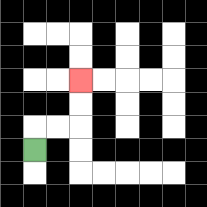{'start': '[1, 6]', 'end': '[3, 3]', 'path_directions': 'U,R,R,U,U', 'path_coordinates': '[[1, 6], [1, 5], [2, 5], [3, 5], [3, 4], [3, 3]]'}